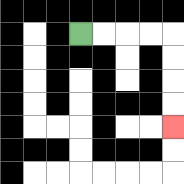{'start': '[3, 1]', 'end': '[7, 5]', 'path_directions': 'R,R,R,R,D,D,D,D', 'path_coordinates': '[[3, 1], [4, 1], [5, 1], [6, 1], [7, 1], [7, 2], [7, 3], [7, 4], [7, 5]]'}